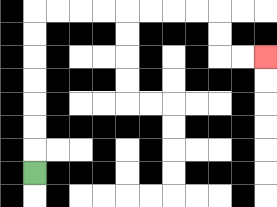{'start': '[1, 7]', 'end': '[11, 2]', 'path_directions': 'U,U,U,U,U,U,U,R,R,R,R,R,R,R,R,D,D,R,R', 'path_coordinates': '[[1, 7], [1, 6], [1, 5], [1, 4], [1, 3], [1, 2], [1, 1], [1, 0], [2, 0], [3, 0], [4, 0], [5, 0], [6, 0], [7, 0], [8, 0], [9, 0], [9, 1], [9, 2], [10, 2], [11, 2]]'}